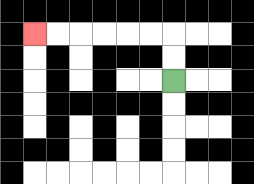{'start': '[7, 3]', 'end': '[1, 1]', 'path_directions': 'U,U,L,L,L,L,L,L', 'path_coordinates': '[[7, 3], [7, 2], [7, 1], [6, 1], [5, 1], [4, 1], [3, 1], [2, 1], [1, 1]]'}